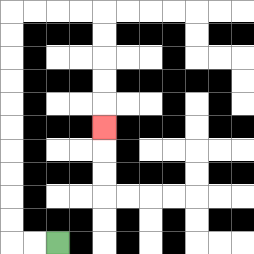{'start': '[2, 10]', 'end': '[4, 5]', 'path_directions': 'L,L,U,U,U,U,U,U,U,U,U,U,R,R,R,R,D,D,D,D,D', 'path_coordinates': '[[2, 10], [1, 10], [0, 10], [0, 9], [0, 8], [0, 7], [0, 6], [0, 5], [0, 4], [0, 3], [0, 2], [0, 1], [0, 0], [1, 0], [2, 0], [3, 0], [4, 0], [4, 1], [4, 2], [4, 3], [4, 4], [4, 5]]'}